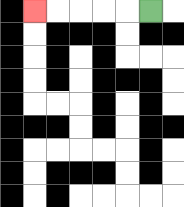{'start': '[6, 0]', 'end': '[1, 0]', 'path_directions': 'L,L,L,L,L', 'path_coordinates': '[[6, 0], [5, 0], [4, 0], [3, 0], [2, 0], [1, 0]]'}